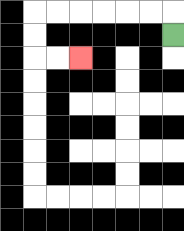{'start': '[7, 1]', 'end': '[3, 2]', 'path_directions': 'U,L,L,L,L,L,L,D,D,R,R', 'path_coordinates': '[[7, 1], [7, 0], [6, 0], [5, 0], [4, 0], [3, 0], [2, 0], [1, 0], [1, 1], [1, 2], [2, 2], [3, 2]]'}